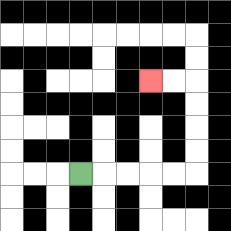{'start': '[3, 7]', 'end': '[6, 3]', 'path_directions': 'R,R,R,R,R,U,U,U,U,L,L', 'path_coordinates': '[[3, 7], [4, 7], [5, 7], [6, 7], [7, 7], [8, 7], [8, 6], [8, 5], [8, 4], [8, 3], [7, 3], [6, 3]]'}